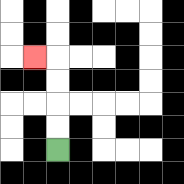{'start': '[2, 6]', 'end': '[1, 2]', 'path_directions': 'U,U,U,U,L', 'path_coordinates': '[[2, 6], [2, 5], [2, 4], [2, 3], [2, 2], [1, 2]]'}